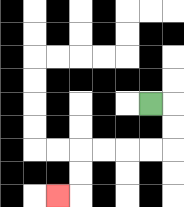{'start': '[6, 4]', 'end': '[2, 8]', 'path_directions': 'R,D,D,L,L,L,L,D,D,L', 'path_coordinates': '[[6, 4], [7, 4], [7, 5], [7, 6], [6, 6], [5, 6], [4, 6], [3, 6], [3, 7], [3, 8], [2, 8]]'}